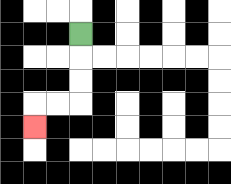{'start': '[3, 1]', 'end': '[1, 5]', 'path_directions': 'D,D,D,L,L,D', 'path_coordinates': '[[3, 1], [3, 2], [3, 3], [3, 4], [2, 4], [1, 4], [1, 5]]'}